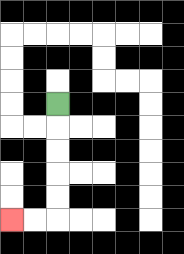{'start': '[2, 4]', 'end': '[0, 9]', 'path_directions': 'D,D,D,D,D,L,L', 'path_coordinates': '[[2, 4], [2, 5], [2, 6], [2, 7], [2, 8], [2, 9], [1, 9], [0, 9]]'}